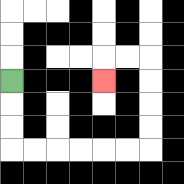{'start': '[0, 3]', 'end': '[4, 3]', 'path_directions': 'D,D,D,R,R,R,R,R,R,U,U,U,U,L,L,D', 'path_coordinates': '[[0, 3], [0, 4], [0, 5], [0, 6], [1, 6], [2, 6], [3, 6], [4, 6], [5, 6], [6, 6], [6, 5], [6, 4], [6, 3], [6, 2], [5, 2], [4, 2], [4, 3]]'}